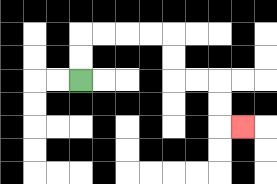{'start': '[3, 3]', 'end': '[10, 5]', 'path_directions': 'U,U,R,R,R,R,D,D,R,R,D,D,R', 'path_coordinates': '[[3, 3], [3, 2], [3, 1], [4, 1], [5, 1], [6, 1], [7, 1], [7, 2], [7, 3], [8, 3], [9, 3], [9, 4], [9, 5], [10, 5]]'}